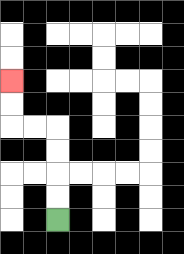{'start': '[2, 9]', 'end': '[0, 3]', 'path_directions': 'U,U,U,U,L,L,U,U', 'path_coordinates': '[[2, 9], [2, 8], [2, 7], [2, 6], [2, 5], [1, 5], [0, 5], [0, 4], [0, 3]]'}